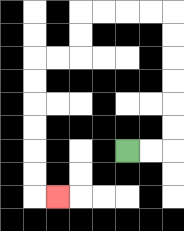{'start': '[5, 6]', 'end': '[2, 8]', 'path_directions': 'R,R,U,U,U,U,U,U,L,L,L,L,D,D,L,L,D,D,D,D,D,D,R', 'path_coordinates': '[[5, 6], [6, 6], [7, 6], [7, 5], [7, 4], [7, 3], [7, 2], [7, 1], [7, 0], [6, 0], [5, 0], [4, 0], [3, 0], [3, 1], [3, 2], [2, 2], [1, 2], [1, 3], [1, 4], [1, 5], [1, 6], [1, 7], [1, 8], [2, 8]]'}